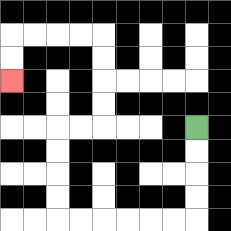{'start': '[8, 5]', 'end': '[0, 3]', 'path_directions': 'D,D,D,D,L,L,L,L,L,L,U,U,U,U,R,R,U,U,U,U,L,L,L,L,D,D', 'path_coordinates': '[[8, 5], [8, 6], [8, 7], [8, 8], [8, 9], [7, 9], [6, 9], [5, 9], [4, 9], [3, 9], [2, 9], [2, 8], [2, 7], [2, 6], [2, 5], [3, 5], [4, 5], [4, 4], [4, 3], [4, 2], [4, 1], [3, 1], [2, 1], [1, 1], [0, 1], [0, 2], [0, 3]]'}